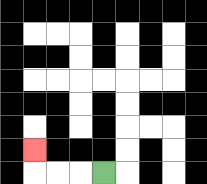{'start': '[4, 7]', 'end': '[1, 6]', 'path_directions': 'L,L,L,U', 'path_coordinates': '[[4, 7], [3, 7], [2, 7], [1, 7], [1, 6]]'}